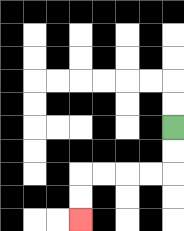{'start': '[7, 5]', 'end': '[3, 9]', 'path_directions': 'D,D,L,L,L,L,D,D', 'path_coordinates': '[[7, 5], [7, 6], [7, 7], [6, 7], [5, 7], [4, 7], [3, 7], [3, 8], [3, 9]]'}